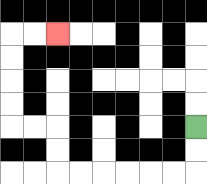{'start': '[8, 5]', 'end': '[2, 1]', 'path_directions': 'D,D,L,L,L,L,L,L,U,U,L,L,U,U,U,U,R,R', 'path_coordinates': '[[8, 5], [8, 6], [8, 7], [7, 7], [6, 7], [5, 7], [4, 7], [3, 7], [2, 7], [2, 6], [2, 5], [1, 5], [0, 5], [0, 4], [0, 3], [0, 2], [0, 1], [1, 1], [2, 1]]'}